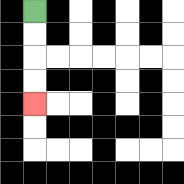{'start': '[1, 0]', 'end': '[1, 4]', 'path_directions': 'D,D,D,D', 'path_coordinates': '[[1, 0], [1, 1], [1, 2], [1, 3], [1, 4]]'}